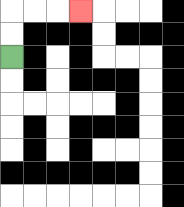{'start': '[0, 2]', 'end': '[3, 0]', 'path_directions': 'U,U,R,R,R', 'path_coordinates': '[[0, 2], [0, 1], [0, 0], [1, 0], [2, 0], [3, 0]]'}